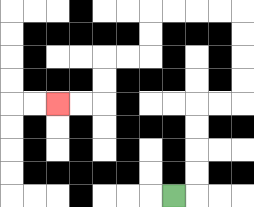{'start': '[7, 8]', 'end': '[2, 4]', 'path_directions': 'R,U,U,U,U,R,R,U,U,U,U,L,L,L,L,D,D,L,L,D,D,L,L', 'path_coordinates': '[[7, 8], [8, 8], [8, 7], [8, 6], [8, 5], [8, 4], [9, 4], [10, 4], [10, 3], [10, 2], [10, 1], [10, 0], [9, 0], [8, 0], [7, 0], [6, 0], [6, 1], [6, 2], [5, 2], [4, 2], [4, 3], [4, 4], [3, 4], [2, 4]]'}